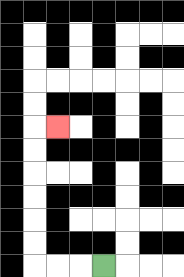{'start': '[4, 11]', 'end': '[2, 5]', 'path_directions': 'L,L,L,U,U,U,U,U,U,R', 'path_coordinates': '[[4, 11], [3, 11], [2, 11], [1, 11], [1, 10], [1, 9], [1, 8], [1, 7], [1, 6], [1, 5], [2, 5]]'}